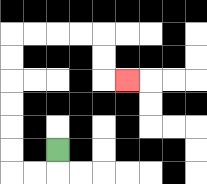{'start': '[2, 6]', 'end': '[5, 3]', 'path_directions': 'D,L,L,U,U,U,U,U,U,R,R,R,R,D,D,R', 'path_coordinates': '[[2, 6], [2, 7], [1, 7], [0, 7], [0, 6], [0, 5], [0, 4], [0, 3], [0, 2], [0, 1], [1, 1], [2, 1], [3, 1], [4, 1], [4, 2], [4, 3], [5, 3]]'}